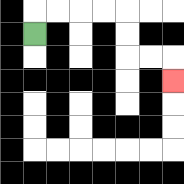{'start': '[1, 1]', 'end': '[7, 3]', 'path_directions': 'U,R,R,R,R,D,D,R,R,D', 'path_coordinates': '[[1, 1], [1, 0], [2, 0], [3, 0], [4, 0], [5, 0], [5, 1], [5, 2], [6, 2], [7, 2], [7, 3]]'}